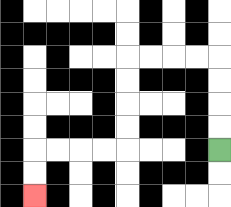{'start': '[9, 6]', 'end': '[1, 8]', 'path_directions': 'U,U,U,U,L,L,L,L,D,D,D,D,L,L,L,L,D,D', 'path_coordinates': '[[9, 6], [9, 5], [9, 4], [9, 3], [9, 2], [8, 2], [7, 2], [6, 2], [5, 2], [5, 3], [5, 4], [5, 5], [5, 6], [4, 6], [3, 6], [2, 6], [1, 6], [1, 7], [1, 8]]'}